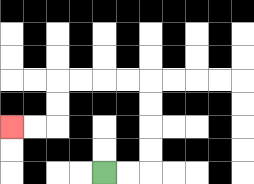{'start': '[4, 7]', 'end': '[0, 5]', 'path_directions': 'R,R,U,U,U,U,L,L,L,L,D,D,L,L', 'path_coordinates': '[[4, 7], [5, 7], [6, 7], [6, 6], [6, 5], [6, 4], [6, 3], [5, 3], [4, 3], [3, 3], [2, 3], [2, 4], [2, 5], [1, 5], [0, 5]]'}